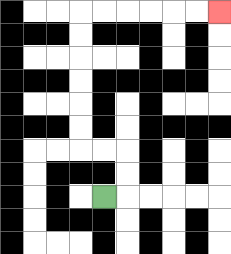{'start': '[4, 8]', 'end': '[9, 0]', 'path_directions': 'R,U,U,L,L,U,U,U,U,U,U,R,R,R,R,R,R', 'path_coordinates': '[[4, 8], [5, 8], [5, 7], [5, 6], [4, 6], [3, 6], [3, 5], [3, 4], [3, 3], [3, 2], [3, 1], [3, 0], [4, 0], [5, 0], [6, 0], [7, 0], [8, 0], [9, 0]]'}